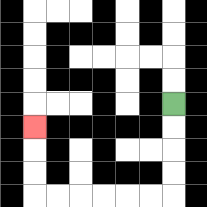{'start': '[7, 4]', 'end': '[1, 5]', 'path_directions': 'D,D,D,D,L,L,L,L,L,L,U,U,U', 'path_coordinates': '[[7, 4], [7, 5], [7, 6], [7, 7], [7, 8], [6, 8], [5, 8], [4, 8], [3, 8], [2, 8], [1, 8], [1, 7], [1, 6], [1, 5]]'}